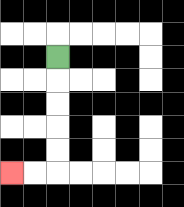{'start': '[2, 2]', 'end': '[0, 7]', 'path_directions': 'D,D,D,D,D,L,L', 'path_coordinates': '[[2, 2], [2, 3], [2, 4], [2, 5], [2, 6], [2, 7], [1, 7], [0, 7]]'}